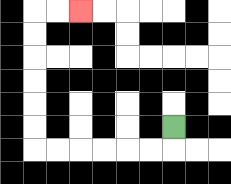{'start': '[7, 5]', 'end': '[3, 0]', 'path_directions': 'D,L,L,L,L,L,L,U,U,U,U,U,U,R,R', 'path_coordinates': '[[7, 5], [7, 6], [6, 6], [5, 6], [4, 6], [3, 6], [2, 6], [1, 6], [1, 5], [1, 4], [1, 3], [1, 2], [1, 1], [1, 0], [2, 0], [3, 0]]'}